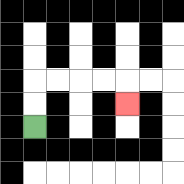{'start': '[1, 5]', 'end': '[5, 4]', 'path_directions': 'U,U,R,R,R,R,D', 'path_coordinates': '[[1, 5], [1, 4], [1, 3], [2, 3], [3, 3], [4, 3], [5, 3], [5, 4]]'}